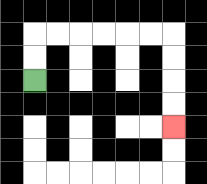{'start': '[1, 3]', 'end': '[7, 5]', 'path_directions': 'U,U,R,R,R,R,R,R,D,D,D,D', 'path_coordinates': '[[1, 3], [1, 2], [1, 1], [2, 1], [3, 1], [4, 1], [5, 1], [6, 1], [7, 1], [7, 2], [7, 3], [7, 4], [7, 5]]'}